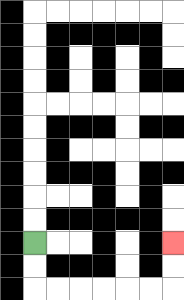{'start': '[1, 10]', 'end': '[7, 10]', 'path_directions': 'D,D,R,R,R,R,R,R,U,U', 'path_coordinates': '[[1, 10], [1, 11], [1, 12], [2, 12], [3, 12], [4, 12], [5, 12], [6, 12], [7, 12], [7, 11], [7, 10]]'}